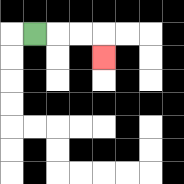{'start': '[1, 1]', 'end': '[4, 2]', 'path_directions': 'R,R,R,D', 'path_coordinates': '[[1, 1], [2, 1], [3, 1], [4, 1], [4, 2]]'}